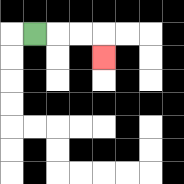{'start': '[1, 1]', 'end': '[4, 2]', 'path_directions': 'R,R,R,D', 'path_coordinates': '[[1, 1], [2, 1], [3, 1], [4, 1], [4, 2]]'}